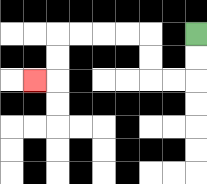{'start': '[8, 1]', 'end': '[1, 3]', 'path_directions': 'D,D,L,L,U,U,L,L,L,L,D,D,L', 'path_coordinates': '[[8, 1], [8, 2], [8, 3], [7, 3], [6, 3], [6, 2], [6, 1], [5, 1], [4, 1], [3, 1], [2, 1], [2, 2], [2, 3], [1, 3]]'}